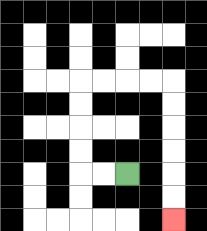{'start': '[5, 7]', 'end': '[7, 9]', 'path_directions': 'L,L,U,U,U,U,R,R,R,R,D,D,D,D,D,D', 'path_coordinates': '[[5, 7], [4, 7], [3, 7], [3, 6], [3, 5], [3, 4], [3, 3], [4, 3], [5, 3], [6, 3], [7, 3], [7, 4], [7, 5], [7, 6], [7, 7], [7, 8], [7, 9]]'}